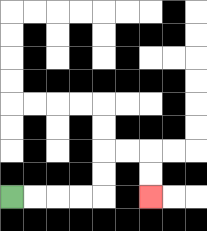{'start': '[0, 8]', 'end': '[6, 8]', 'path_directions': 'R,R,R,R,U,U,R,R,D,D', 'path_coordinates': '[[0, 8], [1, 8], [2, 8], [3, 8], [4, 8], [4, 7], [4, 6], [5, 6], [6, 6], [6, 7], [6, 8]]'}